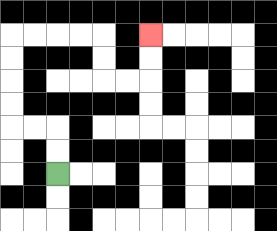{'start': '[2, 7]', 'end': '[6, 1]', 'path_directions': 'U,U,L,L,U,U,U,U,R,R,R,R,D,D,R,R,U,U', 'path_coordinates': '[[2, 7], [2, 6], [2, 5], [1, 5], [0, 5], [0, 4], [0, 3], [0, 2], [0, 1], [1, 1], [2, 1], [3, 1], [4, 1], [4, 2], [4, 3], [5, 3], [6, 3], [6, 2], [6, 1]]'}